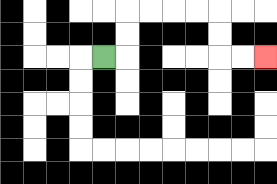{'start': '[4, 2]', 'end': '[11, 2]', 'path_directions': 'R,U,U,R,R,R,R,D,D,R,R', 'path_coordinates': '[[4, 2], [5, 2], [5, 1], [5, 0], [6, 0], [7, 0], [8, 0], [9, 0], [9, 1], [9, 2], [10, 2], [11, 2]]'}